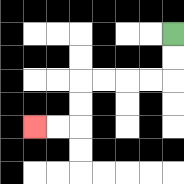{'start': '[7, 1]', 'end': '[1, 5]', 'path_directions': 'D,D,L,L,L,L,D,D,L,L', 'path_coordinates': '[[7, 1], [7, 2], [7, 3], [6, 3], [5, 3], [4, 3], [3, 3], [3, 4], [3, 5], [2, 5], [1, 5]]'}